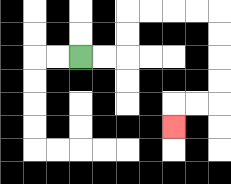{'start': '[3, 2]', 'end': '[7, 5]', 'path_directions': 'R,R,U,U,R,R,R,R,D,D,D,D,L,L,D', 'path_coordinates': '[[3, 2], [4, 2], [5, 2], [5, 1], [5, 0], [6, 0], [7, 0], [8, 0], [9, 0], [9, 1], [9, 2], [9, 3], [9, 4], [8, 4], [7, 4], [7, 5]]'}